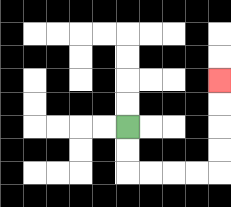{'start': '[5, 5]', 'end': '[9, 3]', 'path_directions': 'D,D,R,R,R,R,U,U,U,U', 'path_coordinates': '[[5, 5], [5, 6], [5, 7], [6, 7], [7, 7], [8, 7], [9, 7], [9, 6], [9, 5], [9, 4], [9, 3]]'}